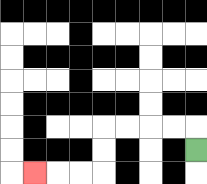{'start': '[8, 6]', 'end': '[1, 7]', 'path_directions': 'U,L,L,L,L,D,D,L,L,L', 'path_coordinates': '[[8, 6], [8, 5], [7, 5], [6, 5], [5, 5], [4, 5], [4, 6], [4, 7], [3, 7], [2, 7], [1, 7]]'}